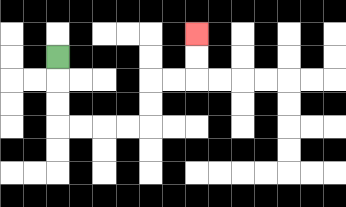{'start': '[2, 2]', 'end': '[8, 1]', 'path_directions': 'D,D,D,R,R,R,R,U,U,R,R,U,U', 'path_coordinates': '[[2, 2], [2, 3], [2, 4], [2, 5], [3, 5], [4, 5], [5, 5], [6, 5], [6, 4], [6, 3], [7, 3], [8, 3], [8, 2], [8, 1]]'}